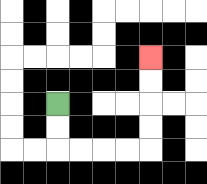{'start': '[2, 4]', 'end': '[6, 2]', 'path_directions': 'D,D,R,R,R,R,U,U,U,U', 'path_coordinates': '[[2, 4], [2, 5], [2, 6], [3, 6], [4, 6], [5, 6], [6, 6], [6, 5], [6, 4], [6, 3], [6, 2]]'}